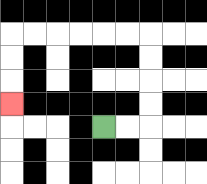{'start': '[4, 5]', 'end': '[0, 4]', 'path_directions': 'R,R,U,U,U,U,L,L,L,L,L,L,D,D,D', 'path_coordinates': '[[4, 5], [5, 5], [6, 5], [6, 4], [6, 3], [6, 2], [6, 1], [5, 1], [4, 1], [3, 1], [2, 1], [1, 1], [0, 1], [0, 2], [0, 3], [0, 4]]'}